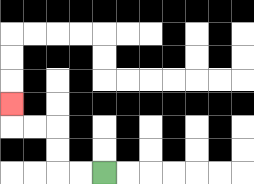{'start': '[4, 7]', 'end': '[0, 4]', 'path_directions': 'L,L,U,U,L,L,U', 'path_coordinates': '[[4, 7], [3, 7], [2, 7], [2, 6], [2, 5], [1, 5], [0, 5], [0, 4]]'}